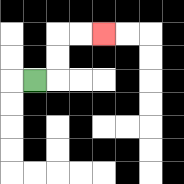{'start': '[1, 3]', 'end': '[4, 1]', 'path_directions': 'R,U,U,R,R', 'path_coordinates': '[[1, 3], [2, 3], [2, 2], [2, 1], [3, 1], [4, 1]]'}